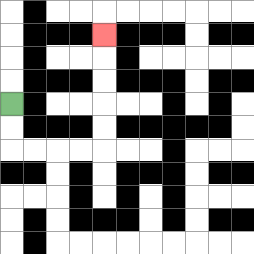{'start': '[0, 4]', 'end': '[4, 1]', 'path_directions': 'D,D,R,R,R,R,U,U,U,U,U', 'path_coordinates': '[[0, 4], [0, 5], [0, 6], [1, 6], [2, 6], [3, 6], [4, 6], [4, 5], [4, 4], [4, 3], [4, 2], [4, 1]]'}